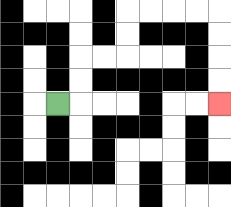{'start': '[2, 4]', 'end': '[9, 4]', 'path_directions': 'R,U,U,R,R,U,U,R,R,R,R,D,D,D,D', 'path_coordinates': '[[2, 4], [3, 4], [3, 3], [3, 2], [4, 2], [5, 2], [5, 1], [5, 0], [6, 0], [7, 0], [8, 0], [9, 0], [9, 1], [9, 2], [9, 3], [9, 4]]'}